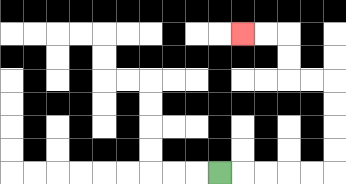{'start': '[9, 7]', 'end': '[10, 1]', 'path_directions': 'R,R,R,R,R,U,U,U,U,L,L,U,U,L,L', 'path_coordinates': '[[9, 7], [10, 7], [11, 7], [12, 7], [13, 7], [14, 7], [14, 6], [14, 5], [14, 4], [14, 3], [13, 3], [12, 3], [12, 2], [12, 1], [11, 1], [10, 1]]'}